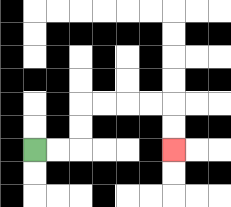{'start': '[1, 6]', 'end': '[7, 6]', 'path_directions': 'R,R,U,U,R,R,R,R,D,D', 'path_coordinates': '[[1, 6], [2, 6], [3, 6], [3, 5], [3, 4], [4, 4], [5, 4], [6, 4], [7, 4], [7, 5], [7, 6]]'}